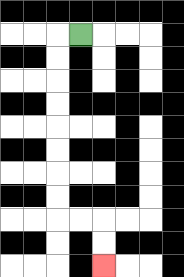{'start': '[3, 1]', 'end': '[4, 11]', 'path_directions': 'L,D,D,D,D,D,D,D,D,R,R,D,D', 'path_coordinates': '[[3, 1], [2, 1], [2, 2], [2, 3], [2, 4], [2, 5], [2, 6], [2, 7], [2, 8], [2, 9], [3, 9], [4, 9], [4, 10], [4, 11]]'}